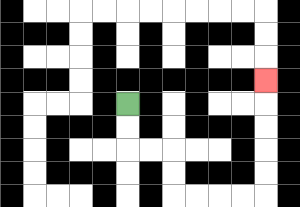{'start': '[5, 4]', 'end': '[11, 3]', 'path_directions': 'D,D,R,R,D,D,R,R,R,R,U,U,U,U,U', 'path_coordinates': '[[5, 4], [5, 5], [5, 6], [6, 6], [7, 6], [7, 7], [7, 8], [8, 8], [9, 8], [10, 8], [11, 8], [11, 7], [11, 6], [11, 5], [11, 4], [11, 3]]'}